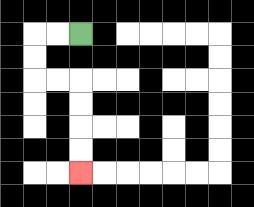{'start': '[3, 1]', 'end': '[3, 7]', 'path_directions': 'L,L,D,D,R,R,D,D,D,D', 'path_coordinates': '[[3, 1], [2, 1], [1, 1], [1, 2], [1, 3], [2, 3], [3, 3], [3, 4], [3, 5], [3, 6], [3, 7]]'}